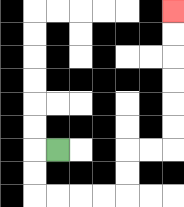{'start': '[2, 6]', 'end': '[7, 0]', 'path_directions': 'L,D,D,R,R,R,R,U,U,R,R,U,U,U,U,U,U', 'path_coordinates': '[[2, 6], [1, 6], [1, 7], [1, 8], [2, 8], [3, 8], [4, 8], [5, 8], [5, 7], [5, 6], [6, 6], [7, 6], [7, 5], [7, 4], [7, 3], [7, 2], [7, 1], [7, 0]]'}